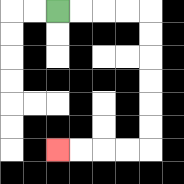{'start': '[2, 0]', 'end': '[2, 6]', 'path_directions': 'R,R,R,R,D,D,D,D,D,D,L,L,L,L', 'path_coordinates': '[[2, 0], [3, 0], [4, 0], [5, 0], [6, 0], [6, 1], [6, 2], [6, 3], [6, 4], [6, 5], [6, 6], [5, 6], [4, 6], [3, 6], [2, 6]]'}